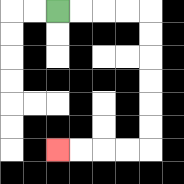{'start': '[2, 0]', 'end': '[2, 6]', 'path_directions': 'R,R,R,R,D,D,D,D,D,D,L,L,L,L', 'path_coordinates': '[[2, 0], [3, 0], [4, 0], [5, 0], [6, 0], [6, 1], [6, 2], [6, 3], [6, 4], [6, 5], [6, 6], [5, 6], [4, 6], [3, 6], [2, 6]]'}